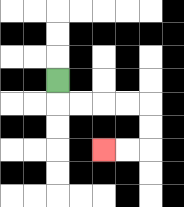{'start': '[2, 3]', 'end': '[4, 6]', 'path_directions': 'D,R,R,R,R,D,D,L,L', 'path_coordinates': '[[2, 3], [2, 4], [3, 4], [4, 4], [5, 4], [6, 4], [6, 5], [6, 6], [5, 6], [4, 6]]'}